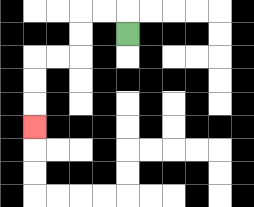{'start': '[5, 1]', 'end': '[1, 5]', 'path_directions': 'U,L,L,D,D,L,L,D,D,D', 'path_coordinates': '[[5, 1], [5, 0], [4, 0], [3, 0], [3, 1], [3, 2], [2, 2], [1, 2], [1, 3], [1, 4], [1, 5]]'}